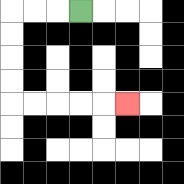{'start': '[3, 0]', 'end': '[5, 4]', 'path_directions': 'L,L,L,D,D,D,D,R,R,R,R,R', 'path_coordinates': '[[3, 0], [2, 0], [1, 0], [0, 0], [0, 1], [0, 2], [0, 3], [0, 4], [1, 4], [2, 4], [3, 4], [4, 4], [5, 4]]'}